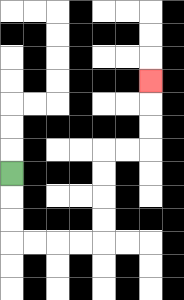{'start': '[0, 7]', 'end': '[6, 3]', 'path_directions': 'D,D,D,R,R,R,R,U,U,U,U,R,R,U,U,U', 'path_coordinates': '[[0, 7], [0, 8], [0, 9], [0, 10], [1, 10], [2, 10], [3, 10], [4, 10], [4, 9], [4, 8], [4, 7], [4, 6], [5, 6], [6, 6], [6, 5], [6, 4], [6, 3]]'}